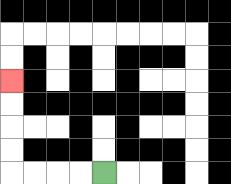{'start': '[4, 7]', 'end': '[0, 3]', 'path_directions': 'L,L,L,L,U,U,U,U', 'path_coordinates': '[[4, 7], [3, 7], [2, 7], [1, 7], [0, 7], [0, 6], [0, 5], [0, 4], [0, 3]]'}